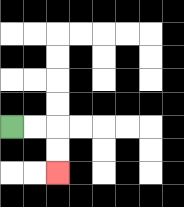{'start': '[0, 5]', 'end': '[2, 7]', 'path_directions': 'R,R,D,D', 'path_coordinates': '[[0, 5], [1, 5], [2, 5], [2, 6], [2, 7]]'}